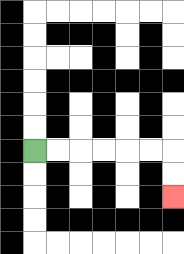{'start': '[1, 6]', 'end': '[7, 8]', 'path_directions': 'R,R,R,R,R,R,D,D', 'path_coordinates': '[[1, 6], [2, 6], [3, 6], [4, 6], [5, 6], [6, 6], [7, 6], [7, 7], [7, 8]]'}